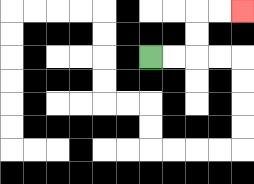{'start': '[6, 2]', 'end': '[10, 0]', 'path_directions': 'R,R,U,U,R,R', 'path_coordinates': '[[6, 2], [7, 2], [8, 2], [8, 1], [8, 0], [9, 0], [10, 0]]'}